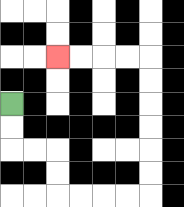{'start': '[0, 4]', 'end': '[2, 2]', 'path_directions': 'D,D,R,R,D,D,R,R,R,R,U,U,U,U,U,U,L,L,L,L', 'path_coordinates': '[[0, 4], [0, 5], [0, 6], [1, 6], [2, 6], [2, 7], [2, 8], [3, 8], [4, 8], [5, 8], [6, 8], [6, 7], [6, 6], [6, 5], [6, 4], [6, 3], [6, 2], [5, 2], [4, 2], [3, 2], [2, 2]]'}